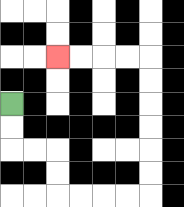{'start': '[0, 4]', 'end': '[2, 2]', 'path_directions': 'D,D,R,R,D,D,R,R,R,R,U,U,U,U,U,U,L,L,L,L', 'path_coordinates': '[[0, 4], [0, 5], [0, 6], [1, 6], [2, 6], [2, 7], [2, 8], [3, 8], [4, 8], [5, 8], [6, 8], [6, 7], [6, 6], [6, 5], [6, 4], [6, 3], [6, 2], [5, 2], [4, 2], [3, 2], [2, 2]]'}